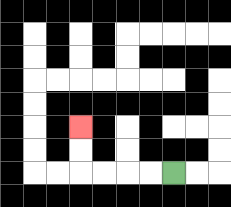{'start': '[7, 7]', 'end': '[3, 5]', 'path_directions': 'L,L,L,L,U,U', 'path_coordinates': '[[7, 7], [6, 7], [5, 7], [4, 7], [3, 7], [3, 6], [3, 5]]'}